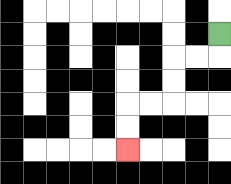{'start': '[9, 1]', 'end': '[5, 6]', 'path_directions': 'D,L,L,D,D,L,L,D,D', 'path_coordinates': '[[9, 1], [9, 2], [8, 2], [7, 2], [7, 3], [7, 4], [6, 4], [5, 4], [5, 5], [5, 6]]'}